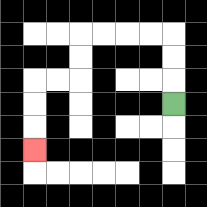{'start': '[7, 4]', 'end': '[1, 6]', 'path_directions': 'U,U,U,L,L,L,L,D,D,L,L,D,D,D', 'path_coordinates': '[[7, 4], [7, 3], [7, 2], [7, 1], [6, 1], [5, 1], [4, 1], [3, 1], [3, 2], [3, 3], [2, 3], [1, 3], [1, 4], [1, 5], [1, 6]]'}